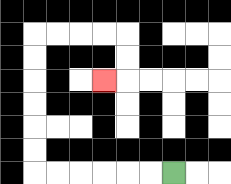{'start': '[7, 7]', 'end': '[4, 3]', 'path_directions': 'L,L,L,L,L,L,U,U,U,U,U,U,R,R,R,R,D,D,L', 'path_coordinates': '[[7, 7], [6, 7], [5, 7], [4, 7], [3, 7], [2, 7], [1, 7], [1, 6], [1, 5], [1, 4], [1, 3], [1, 2], [1, 1], [2, 1], [3, 1], [4, 1], [5, 1], [5, 2], [5, 3], [4, 3]]'}